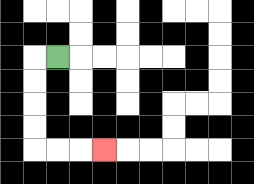{'start': '[2, 2]', 'end': '[4, 6]', 'path_directions': 'L,D,D,D,D,R,R,R', 'path_coordinates': '[[2, 2], [1, 2], [1, 3], [1, 4], [1, 5], [1, 6], [2, 6], [3, 6], [4, 6]]'}